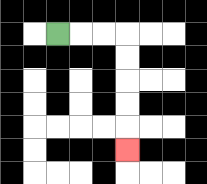{'start': '[2, 1]', 'end': '[5, 6]', 'path_directions': 'R,R,R,D,D,D,D,D', 'path_coordinates': '[[2, 1], [3, 1], [4, 1], [5, 1], [5, 2], [5, 3], [5, 4], [5, 5], [5, 6]]'}